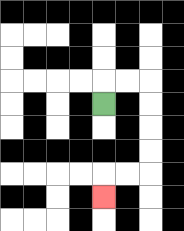{'start': '[4, 4]', 'end': '[4, 8]', 'path_directions': 'U,R,R,D,D,D,D,L,L,D', 'path_coordinates': '[[4, 4], [4, 3], [5, 3], [6, 3], [6, 4], [6, 5], [6, 6], [6, 7], [5, 7], [4, 7], [4, 8]]'}